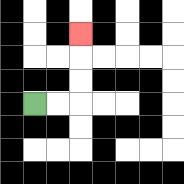{'start': '[1, 4]', 'end': '[3, 1]', 'path_directions': 'R,R,U,U,U', 'path_coordinates': '[[1, 4], [2, 4], [3, 4], [3, 3], [3, 2], [3, 1]]'}